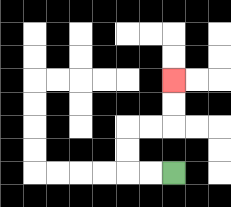{'start': '[7, 7]', 'end': '[7, 3]', 'path_directions': 'L,L,U,U,R,R,U,U', 'path_coordinates': '[[7, 7], [6, 7], [5, 7], [5, 6], [5, 5], [6, 5], [7, 5], [7, 4], [7, 3]]'}